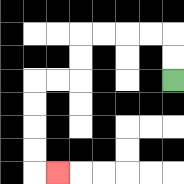{'start': '[7, 3]', 'end': '[2, 7]', 'path_directions': 'U,U,L,L,L,L,D,D,L,L,D,D,D,D,R', 'path_coordinates': '[[7, 3], [7, 2], [7, 1], [6, 1], [5, 1], [4, 1], [3, 1], [3, 2], [3, 3], [2, 3], [1, 3], [1, 4], [1, 5], [1, 6], [1, 7], [2, 7]]'}